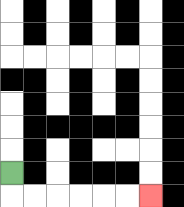{'start': '[0, 7]', 'end': '[6, 8]', 'path_directions': 'D,R,R,R,R,R,R', 'path_coordinates': '[[0, 7], [0, 8], [1, 8], [2, 8], [3, 8], [4, 8], [5, 8], [6, 8]]'}